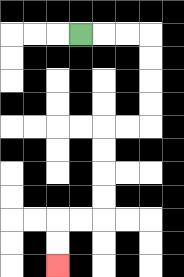{'start': '[3, 1]', 'end': '[2, 11]', 'path_directions': 'R,R,R,D,D,D,D,L,L,D,D,D,D,L,L,D,D', 'path_coordinates': '[[3, 1], [4, 1], [5, 1], [6, 1], [6, 2], [6, 3], [6, 4], [6, 5], [5, 5], [4, 5], [4, 6], [4, 7], [4, 8], [4, 9], [3, 9], [2, 9], [2, 10], [2, 11]]'}